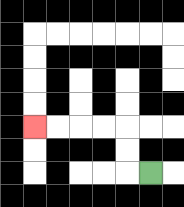{'start': '[6, 7]', 'end': '[1, 5]', 'path_directions': 'L,U,U,L,L,L,L', 'path_coordinates': '[[6, 7], [5, 7], [5, 6], [5, 5], [4, 5], [3, 5], [2, 5], [1, 5]]'}